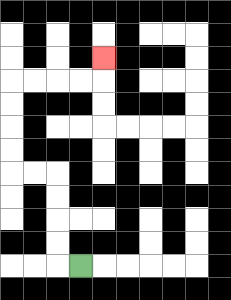{'start': '[3, 11]', 'end': '[4, 2]', 'path_directions': 'L,U,U,U,U,L,L,U,U,U,U,R,R,R,R,U', 'path_coordinates': '[[3, 11], [2, 11], [2, 10], [2, 9], [2, 8], [2, 7], [1, 7], [0, 7], [0, 6], [0, 5], [0, 4], [0, 3], [1, 3], [2, 3], [3, 3], [4, 3], [4, 2]]'}